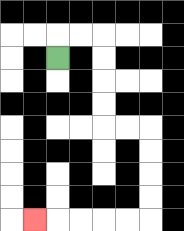{'start': '[2, 2]', 'end': '[1, 9]', 'path_directions': 'U,R,R,D,D,D,D,R,R,D,D,D,D,L,L,L,L,L', 'path_coordinates': '[[2, 2], [2, 1], [3, 1], [4, 1], [4, 2], [4, 3], [4, 4], [4, 5], [5, 5], [6, 5], [6, 6], [6, 7], [6, 8], [6, 9], [5, 9], [4, 9], [3, 9], [2, 9], [1, 9]]'}